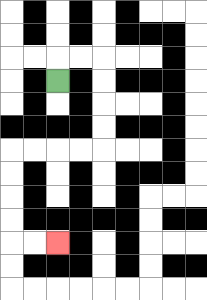{'start': '[2, 3]', 'end': '[2, 10]', 'path_directions': 'U,R,R,D,D,D,D,L,L,L,L,D,D,D,D,R,R', 'path_coordinates': '[[2, 3], [2, 2], [3, 2], [4, 2], [4, 3], [4, 4], [4, 5], [4, 6], [3, 6], [2, 6], [1, 6], [0, 6], [0, 7], [0, 8], [0, 9], [0, 10], [1, 10], [2, 10]]'}